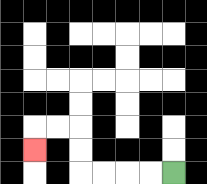{'start': '[7, 7]', 'end': '[1, 6]', 'path_directions': 'L,L,L,L,U,U,L,L,D', 'path_coordinates': '[[7, 7], [6, 7], [5, 7], [4, 7], [3, 7], [3, 6], [3, 5], [2, 5], [1, 5], [1, 6]]'}